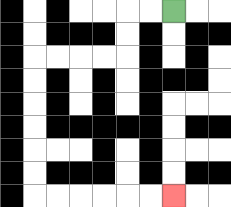{'start': '[7, 0]', 'end': '[7, 8]', 'path_directions': 'L,L,D,D,L,L,L,L,D,D,D,D,D,D,R,R,R,R,R,R', 'path_coordinates': '[[7, 0], [6, 0], [5, 0], [5, 1], [5, 2], [4, 2], [3, 2], [2, 2], [1, 2], [1, 3], [1, 4], [1, 5], [1, 6], [1, 7], [1, 8], [2, 8], [3, 8], [4, 8], [5, 8], [6, 8], [7, 8]]'}